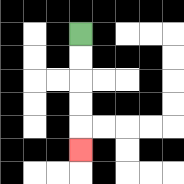{'start': '[3, 1]', 'end': '[3, 6]', 'path_directions': 'D,D,D,D,D', 'path_coordinates': '[[3, 1], [3, 2], [3, 3], [3, 4], [3, 5], [3, 6]]'}